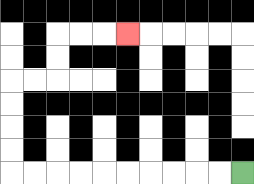{'start': '[10, 7]', 'end': '[5, 1]', 'path_directions': 'L,L,L,L,L,L,L,L,L,L,U,U,U,U,R,R,U,U,R,R,R', 'path_coordinates': '[[10, 7], [9, 7], [8, 7], [7, 7], [6, 7], [5, 7], [4, 7], [3, 7], [2, 7], [1, 7], [0, 7], [0, 6], [0, 5], [0, 4], [0, 3], [1, 3], [2, 3], [2, 2], [2, 1], [3, 1], [4, 1], [5, 1]]'}